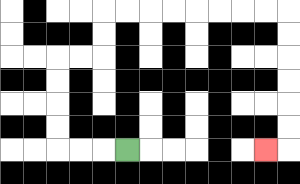{'start': '[5, 6]', 'end': '[11, 6]', 'path_directions': 'L,L,L,U,U,U,U,R,R,U,U,R,R,R,R,R,R,R,R,D,D,D,D,D,D,L', 'path_coordinates': '[[5, 6], [4, 6], [3, 6], [2, 6], [2, 5], [2, 4], [2, 3], [2, 2], [3, 2], [4, 2], [4, 1], [4, 0], [5, 0], [6, 0], [7, 0], [8, 0], [9, 0], [10, 0], [11, 0], [12, 0], [12, 1], [12, 2], [12, 3], [12, 4], [12, 5], [12, 6], [11, 6]]'}